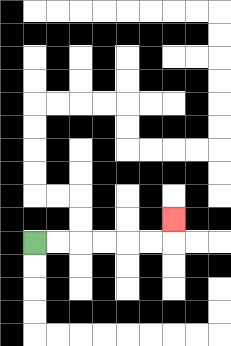{'start': '[1, 10]', 'end': '[7, 9]', 'path_directions': 'R,R,R,R,R,R,U', 'path_coordinates': '[[1, 10], [2, 10], [3, 10], [4, 10], [5, 10], [6, 10], [7, 10], [7, 9]]'}